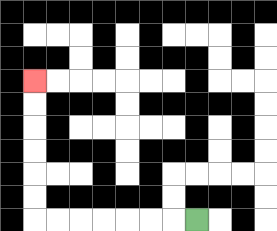{'start': '[8, 9]', 'end': '[1, 3]', 'path_directions': 'L,L,L,L,L,L,L,U,U,U,U,U,U', 'path_coordinates': '[[8, 9], [7, 9], [6, 9], [5, 9], [4, 9], [3, 9], [2, 9], [1, 9], [1, 8], [1, 7], [1, 6], [1, 5], [1, 4], [1, 3]]'}